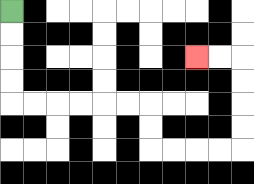{'start': '[0, 0]', 'end': '[8, 2]', 'path_directions': 'D,D,D,D,R,R,R,R,R,R,D,D,R,R,R,R,U,U,U,U,L,L', 'path_coordinates': '[[0, 0], [0, 1], [0, 2], [0, 3], [0, 4], [1, 4], [2, 4], [3, 4], [4, 4], [5, 4], [6, 4], [6, 5], [6, 6], [7, 6], [8, 6], [9, 6], [10, 6], [10, 5], [10, 4], [10, 3], [10, 2], [9, 2], [8, 2]]'}